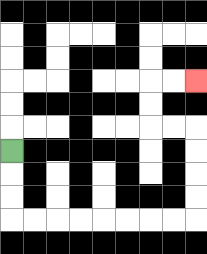{'start': '[0, 6]', 'end': '[8, 3]', 'path_directions': 'D,D,D,R,R,R,R,R,R,R,R,U,U,U,U,L,L,U,U,R,R', 'path_coordinates': '[[0, 6], [0, 7], [0, 8], [0, 9], [1, 9], [2, 9], [3, 9], [4, 9], [5, 9], [6, 9], [7, 9], [8, 9], [8, 8], [8, 7], [8, 6], [8, 5], [7, 5], [6, 5], [6, 4], [6, 3], [7, 3], [8, 3]]'}